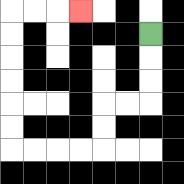{'start': '[6, 1]', 'end': '[3, 0]', 'path_directions': 'D,D,D,L,L,D,D,L,L,L,L,U,U,U,U,U,U,R,R,R', 'path_coordinates': '[[6, 1], [6, 2], [6, 3], [6, 4], [5, 4], [4, 4], [4, 5], [4, 6], [3, 6], [2, 6], [1, 6], [0, 6], [0, 5], [0, 4], [0, 3], [0, 2], [0, 1], [0, 0], [1, 0], [2, 0], [3, 0]]'}